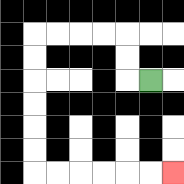{'start': '[6, 3]', 'end': '[7, 7]', 'path_directions': 'L,U,U,L,L,L,L,D,D,D,D,D,D,R,R,R,R,R,R', 'path_coordinates': '[[6, 3], [5, 3], [5, 2], [5, 1], [4, 1], [3, 1], [2, 1], [1, 1], [1, 2], [1, 3], [1, 4], [1, 5], [1, 6], [1, 7], [2, 7], [3, 7], [4, 7], [5, 7], [6, 7], [7, 7]]'}